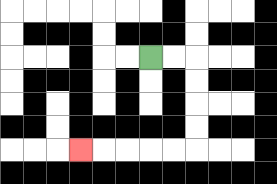{'start': '[6, 2]', 'end': '[3, 6]', 'path_directions': 'R,R,D,D,D,D,L,L,L,L,L', 'path_coordinates': '[[6, 2], [7, 2], [8, 2], [8, 3], [8, 4], [8, 5], [8, 6], [7, 6], [6, 6], [5, 6], [4, 6], [3, 6]]'}